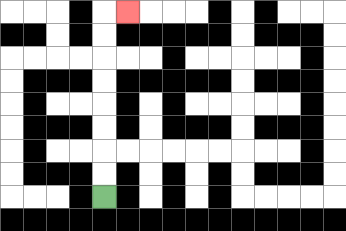{'start': '[4, 8]', 'end': '[5, 0]', 'path_directions': 'U,U,U,U,U,U,U,U,R', 'path_coordinates': '[[4, 8], [4, 7], [4, 6], [4, 5], [4, 4], [4, 3], [4, 2], [4, 1], [4, 0], [5, 0]]'}